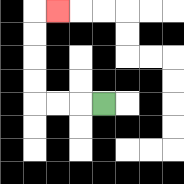{'start': '[4, 4]', 'end': '[2, 0]', 'path_directions': 'L,L,L,U,U,U,U,R', 'path_coordinates': '[[4, 4], [3, 4], [2, 4], [1, 4], [1, 3], [1, 2], [1, 1], [1, 0], [2, 0]]'}